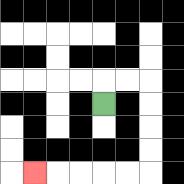{'start': '[4, 4]', 'end': '[1, 7]', 'path_directions': 'U,R,R,D,D,D,D,L,L,L,L,L', 'path_coordinates': '[[4, 4], [4, 3], [5, 3], [6, 3], [6, 4], [6, 5], [6, 6], [6, 7], [5, 7], [4, 7], [3, 7], [2, 7], [1, 7]]'}